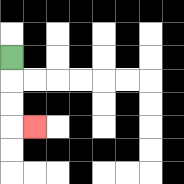{'start': '[0, 2]', 'end': '[1, 5]', 'path_directions': 'D,D,D,R', 'path_coordinates': '[[0, 2], [0, 3], [0, 4], [0, 5], [1, 5]]'}